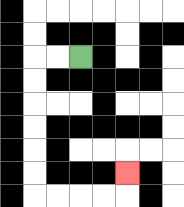{'start': '[3, 2]', 'end': '[5, 7]', 'path_directions': 'L,L,D,D,D,D,D,D,R,R,R,R,U', 'path_coordinates': '[[3, 2], [2, 2], [1, 2], [1, 3], [1, 4], [1, 5], [1, 6], [1, 7], [1, 8], [2, 8], [3, 8], [4, 8], [5, 8], [5, 7]]'}